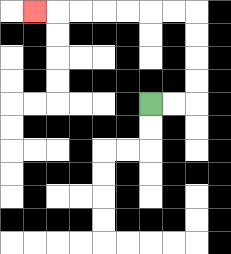{'start': '[6, 4]', 'end': '[1, 0]', 'path_directions': 'R,R,U,U,U,U,L,L,L,L,L,L,L', 'path_coordinates': '[[6, 4], [7, 4], [8, 4], [8, 3], [8, 2], [8, 1], [8, 0], [7, 0], [6, 0], [5, 0], [4, 0], [3, 0], [2, 0], [1, 0]]'}